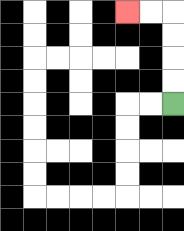{'start': '[7, 4]', 'end': '[5, 0]', 'path_directions': 'U,U,U,U,L,L', 'path_coordinates': '[[7, 4], [7, 3], [7, 2], [7, 1], [7, 0], [6, 0], [5, 0]]'}